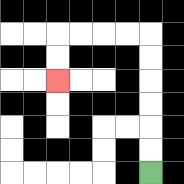{'start': '[6, 7]', 'end': '[2, 3]', 'path_directions': 'U,U,U,U,U,U,L,L,L,L,D,D', 'path_coordinates': '[[6, 7], [6, 6], [6, 5], [6, 4], [6, 3], [6, 2], [6, 1], [5, 1], [4, 1], [3, 1], [2, 1], [2, 2], [2, 3]]'}